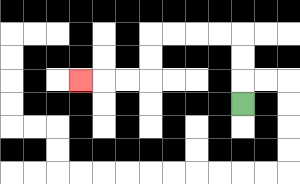{'start': '[10, 4]', 'end': '[3, 3]', 'path_directions': 'U,U,U,L,L,L,L,D,D,L,L,L', 'path_coordinates': '[[10, 4], [10, 3], [10, 2], [10, 1], [9, 1], [8, 1], [7, 1], [6, 1], [6, 2], [6, 3], [5, 3], [4, 3], [3, 3]]'}